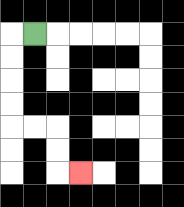{'start': '[1, 1]', 'end': '[3, 7]', 'path_directions': 'L,D,D,D,D,R,R,D,D,R', 'path_coordinates': '[[1, 1], [0, 1], [0, 2], [0, 3], [0, 4], [0, 5], [1, 5], [2, 5], [2, 6], [2, 7], [3, 7]]'}